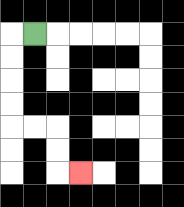{'start': '[1, 1]', 'end': '[3, 7]', 'path_directions': 'L,D,D,D,D,R,R,D,D,R', 'path_coordinates': '[[1, 1], [0, 1], [0, 2], [0, 3], [0, 4], [0, 5], [1, 5], [2, 5], [2, 6], [2, 7], [3, 7]]'}